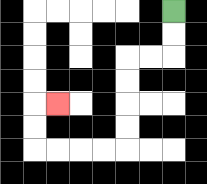{'start': '[7, 0]', 'end': '[2, 4]', 'path_directions': 'D,D,L,L,D,D,D,D,L,L,L,L,U,U,R', 'path_coordinates': '[[7, 0], [7, 1], [7, 2], [6, 2], [5, 2], [5, 3], [5, 4], [5, 5], [5, 6], [4, 6], [3, 6], [2, 6], [1, 6], [1, 5], [1, 4], [2, 4]]'}